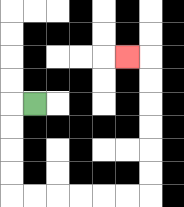{'start': '[1, 4]', 'end': '[5, 2]', 'path_directions': 'L,D,D,D,D,R,R,R,R,R,R,U,U,U,U,U,U,L', 'path_coordinates': '[[1, 4], [0, 4], [0, 5], [0, 6], [0, 7], [0, 8], [1, 8], [2, 8], [3, 8], [4, 8], [5, 8], [6, 8], [6, 7], [6, 6], [6, 5], [6, 4], [6, 3], [6, 2], [5, 2]]'}